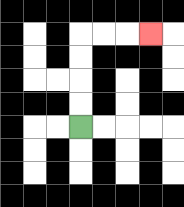{'start': '[3, 5]', 'end': '[6, 1]', 'path_directions': 'U,U,U,U,R,R,R', 'path_coordinates': '[[3, 5], [3, 4], [3, 3], [3, 2], [3, 1], [4, 1], [5, 1], [6, 1]]'}